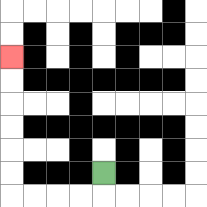{'start': '[4, 7]', 'end': '[0, 2]', 'path_directions': 'D,L,L,L,L,U,U,U,U,U,U', 'path_coordinates': '[[4, 7], [4, 8], [3, 8], [2, 8], [1, 8], [0, 8], [0, 7], [0, 6], [0, 5], [0, 4], [0, 3], [0, 2]]'}